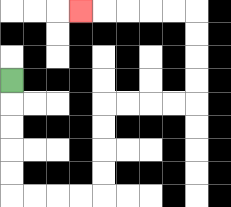{'start': '[0, 3]', 'end': '[3, 0]', 'path_directions': 'D,D,D,D,D,R,R,R,R,U,U,U,U,R,R,R,R,U,U,U,U,L,L,L,L,L', 'path_coordinates': '[[0, 3], [0, 4], [0, 5], [0, 6], [0, 7], [0, 8], [1, 8], [2, 8], [3, 8], [4, 8], [4, 7], [4, 6], [4, 5], [4, 4], [5, 4], [6, 4], [7, 4], [8, 4], [8, 3], [8, 2], [8, 1], [8, 0], [7, 0], [6, 0], [5, 0], [4, 0], [3, 0]]'}